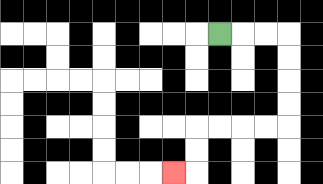{'start': '[9, 1]', 'end': '[7, 7]', 'path_directions': 'R,R,R,D,D,D,D,L,L,L,L,D,D,L', 'path_coordinates': '[[9, 1], [10, 1], [11, 1], [12, 1], [12, 2], [12, 3], [12, 4], [12, 5], [11, 5], [10, 5], [9, 5], [8, 5], [8, 6], [8, 7], [7, 7]]'}